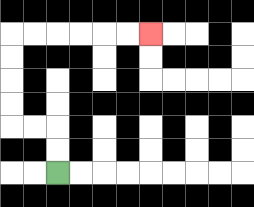{'start': '[2, 7]', 'end': '[6, 1]', 'path_directions': 'U,U,L,L,U,U,U,U,R,R,R,R,R,R', 'path_coordinates': '[[2, 7], [2, 6], [2, 5], [1, 5], [0, 5], [0, 4], [0, 3], [0, 2], [0, 1], [1, 1], [2, 1], [3, 1], [4, 1], [5, 1], [6, 1]]'}